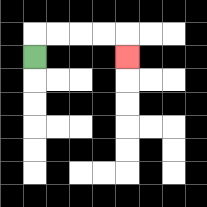{'start': '[1, 2]', 'end': '[5, 2]', 'path_directions': 'U,R,R,R,R,D', 'path_coordinates': '[[1, 2], [1, 1], [2, 1], [3, 1], [4, 1], [5, 1], [5, 2]]'}